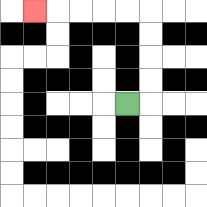{'start': '[5, 4]', 'end': '[1, 0]', 'path_directions': 'R,U,U,U,U,L,L,L,L,L', 'path_coordinates': '[[5, 4], [6, 4], [6, 3], [6, 2], [6, 1], [6, 0], [5, 0], [4, 0], [3, 0], [2, 0], [1, 0]]'}